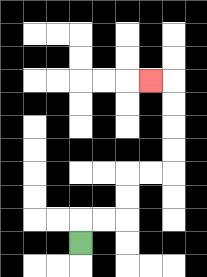{'start': '[3, 10]', 'end': '[6, 3]', 'path_directions': 'U,R,R,U,U,R,R,U,U,U,U,L', 'path_coordinates': '[[3, 10], [3, 9], [4, 9], [5, 9], [5, 8], [5, 7], [6, 7], [7, 7], [7, 6], [7, 5], [7, 4], [7, 3], [6, 3]]'}